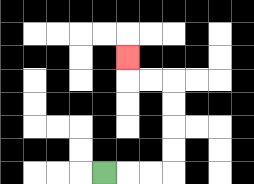{'start': '[4, 7]', 'end': '[5, 2]', 'path_directions': 'R,R,R,U,U,U,U,L,L,U', 'path_coordinates': '[[4, 7], [5, 7], [6, 7], [7, 7], [7, 6], [7, 5], [7, 4], [7, 3], [6, 3], [5, 3], [5, 2]]'}